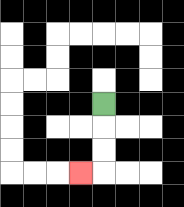{'start': '[4, 4]', 'end': '[3, 7]', 'path_directions': 'D,D,D,L', 'path_coordinates': '[[4, 4], [4, 5], [4, 6], [4, 7], [3, 7]]'}